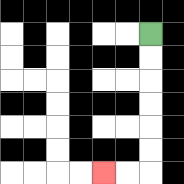{'start': '[6, 1]', 'end': '[4, 7]', 'path_directions': 'D,D,D,D,D,D,L,L', 'path_coordinates': '[[6, 1], [6, 2], [6, 3], [6, 4], [6, 5], [6, 6], [6, 7], [5, 7], [4, 7]]'}